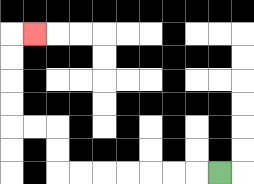{'start': '[9, 7]', 'end': '[1, 1]', 'path_directions': 'L,L,L,L,L,L,L,U,U,L,L,U,U,U,U,R', 'path_coordinates': '[[9, 7], [8, 7], [7, 7], [6, 7], [5, 7], [4, 7], [3, 7], [2, 7], [2, 6], [2, 5], [1, 5], [0, 5], [0, 4], [0, 3], [0, 2], [0, 1], [1, 1]]'}